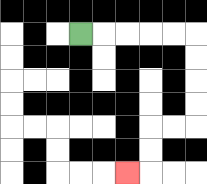{'start': '[3, 1]', 'end': '[5, 7]', 'path_directions': 'R,R,R,R,R,D,D,D,D,L,L,D,D,L', 'path_coordinates': '[[3, 1], [4, 1], [5, 1], [6, 1], [7, 1], [8, 1], [8, 2], [8, 3], [8, 4], [8, 5], [7, 5], [6, 5], [6, 6], [6, 7], [5, 7]]'}